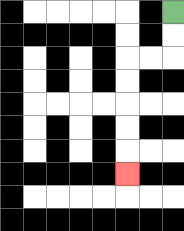{'start': '[7, 0]', 'end': '[5, 7]', 'path_directions': 'D,D,L,L,D,D,D,D,D', 'path_coordinates': '[[7, 0], [7, 1], [7, 2], [6, 2], [5, 2], [5, 3], [5, 4], [5, 5], [5, 6], [5, 7]]'}